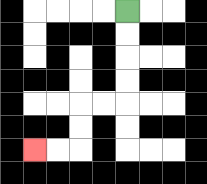{'start': '[5, 0]', 'end': '[1, 6]', 'path_directions': 'D,D,D,D,L,L,D,D,L,L', 'path_coordinates': '[[5, 0], [5, 1], [5, 2], [5, 3], [5, 4], [4, 4], [3, 4], [3, 5], [3, 6], [2, 6], [1, 6]]'}